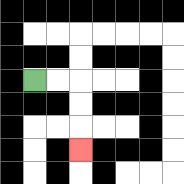{'start': '[1, 3]', 'end': '[3, 6]', 'path_directions': 'R,R,D,D,D', 'path_coordinates': '[[1, 3], [2, 3], [3, 3], [3, 4], [3, 5], [3, 6]]'}